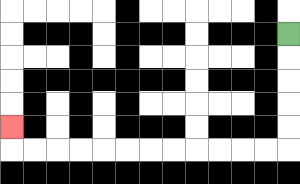{'start': '[12, 1]', 'end': '[0, 5]', 'path_directions': 'D,D,D,D,D,L,L,L,L,L,L,L,L,L,L,L,L,U', 'path_coordinates': '[[12, 1], [12, 2], [12, 3], [12, 4], [12, 5], [12, 6], [11, 6], [10, 6], [9, 6], [8, 6], [7, 6], [6, 6], [5, 6], [4, 6], [3, 6], [2, 6], [1, 6], [0, 6], [0, 5]]'}